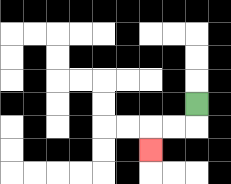{'start': '[8, 4]', 'end': '[6, 6]', 'path_directions': 'D,L,L,D', 'path_coordinates': '[[8, 4], [8, 5], [7, 5], [6, 5], [6, 6]]'}